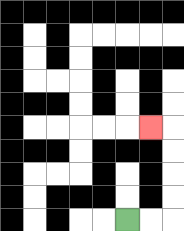{'start': '[5, 9]', 'end': '[6, 5]', 'path_directions': 'R,R,U,U,U,U,L', 'path_coordinates': '[[5, 9], [6, 9], [7, 9], [7, 8], [7, 7], [7, 6], [7, 5], [6, 5]]'}